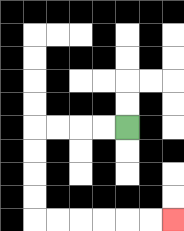{'start': '[5, 5]', 'end': '[7, 9]', 'path_directions': 'L,L,L,L,D,D,D,D,R,R,R,R,R,R', 'path_coordinates': '[[5, 5], [4, 5], [3, 5], [2, 5], [1, 5], [1, 6], [1, 7], [1, 8], [1, 9], [2, 9], [3, 9], [4, 9], [5, 9], [6, 9], [7, 9]]'}